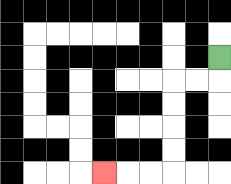{'start': '[9, 2]', 'end': '[4, 7]', 'path_directions': 'D,L,L,D,D,D,D,L,L,L', 'path_coordinates': '[[9, 2], [9, 3], [8, 3], [7, 3], [7, 4], [7, 5], [7, 6], [7, 7], [6, 7], [5, 7], [4, 7]]'}